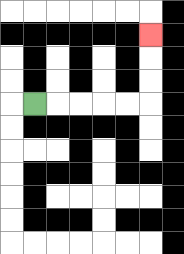{'start': '[1, 4]', 'end': '[6, 1]', 'path_directions': 'R,R,R,R,R,U,U,U', 'path_coordinates': '[[1, 4], [2, 4], [3, 4], [4, 4], [5, 4], [6, 4], [6, 3], [6, 2], [6, 1]]'}